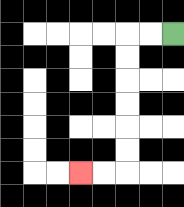{'start': '[7, 1]', 'end': '[3, 7]', 'path_directions': 'L,L,D,D,D,D,D,D,L,L', 'path_coordinates': '[[7, 1], [6, 1], [5, 1], [5, 2], [5, 3], [5, 4], [5, 5], [5, 6], [5, 7], [4, 7], [3, 7]]'}